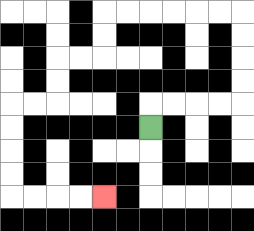{'start': '[6, 5]', 'end': '[4, 8]', 'path_directions': 'U,R,R,R,R,U,U,U,U,L,L,L,L,L,L,D,D,L,L,D,D,L,L,D,D,D,D,R,R,R,R', 'path_coordinates': '[[6, 5], [6, 4], [7, 4], [8, 4], [9, 4], [10, 4], [10, 3], [10, 2], [10, 1], [10, 0], [9, 0], [8, 0], [7, 0], [6, 0], [5, 0], [4, 0], [4, 1], [4, 2], [3, 2], [2, 2], [2, 3], [2, 4], [1, 4], [0, 4], [0, 5], [0, 6], [0, 7], [0, 8], [1, 8], [2, 8], [3, 8], [4, 8]]'}